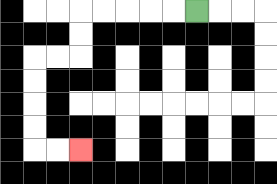{'start': '[8, 0]', 'end': '[3, 6]', 'path_directions': 'L,L,L,L,L,D,D,L,L,D,D,D,D,R,R', 'path_coordinates': '[[8, 0], [7, 0], [6, 0], [5, 0], [4, 0], [3, 0], [3, 1], [3, 2], [2, 2], [1, 2], [1, 3], [1, 4], [1, 5], [1, 6], [2, 6], [3, 6]]'}